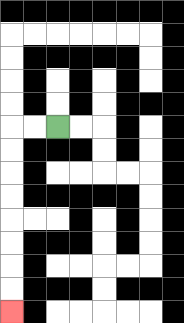{'start': '[2, 5]', 'end': '[0, 13]', 'path_directions': 'L,L,D,D,D,D,D,D,D,D', 'path_coordinates': '[[2, 5], [1, 5], [0, 5], [0, 6], [0, 7], [0, 8], [0, 9], [0, 10], [0, 11], [0, 12], [0, 13]]'}